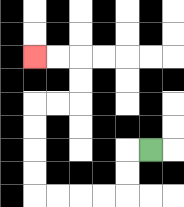{'start': '[6, 6]', 'end': '[1, 2]', 'path_directions': 'L,D,D,L,L,L,L,U,U,U,U,R,R,U,U,L,L', 'path_coordinates': '[[6, 6], [5, 6], [5, 7], [5, 8], [4, 8], [3, 8], [2, 8], [1, 8], [1, 7], [1, 6], [1, 5], [1, 4], [2, 4], [3, 4], [3, 3], [3, 2], [2, 2], [1, 2]]'}